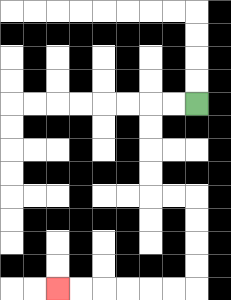{'start': '[8, 4]', 'end': '[2, 12]', 'path_directions': 'L,L,D,D,D,D,R,R,D,D,D,D,L,L,L,L,L,L', 'path_coordinates': '[[8, 4], [7, 4], [6, 4], [6, 5], [6, 6], [6, 7], [6, 8], [7, 8], [8, 8], [8, 9], [8, 10], [8, 11], [8, 12], [7, 12], [6, 12], [5, 12], [4, 12], [3, 12], [2, 12]]'}